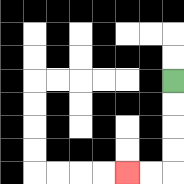{'start': '[7, 3]', 'end': '[5, 7]', 'path_directions': 'D,D,D,D,L,L', 'path_coordinates': '[[7, 3], [7, 4], [7, 5], [7, 6], [7, 7], [6, 7], [5, 7]]'}